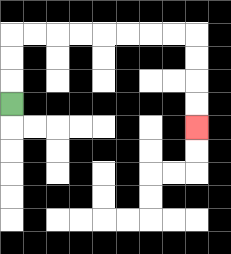{'start': '[0, 4]', 'end': '[8, 5]', 'path_directions': 'U,U,U,R,R,R,R,R,R,R,R,D,D,D,D', 'path_coordinates': '[[0, 4], [0, 3], [0, 2], [0, 1], [1, 1], [2, 1], [3, 1], [4, 1], [5, 1], [6, 1], [7, 1], [8, 1], [8, 2], [8, 3], [8, 4], [8, 5]]'}